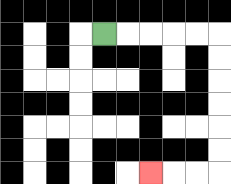{'start': '[4, 1]', 'end': '[6, 7]', 'path_directions': 'R,R,R,R,R,D,D,D,D,D,D,L,L,L', 'path_coordinates': '[[4, 1], [5, 1], [6, 1], [7, 1], [8, 1], [9, 1], [9, 2], [9, 3], [9, 4], [9, 5], [9, 6], [9, 7], [8, 7], [7, 7], [6, 7]]'}